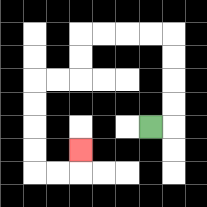{'start': '[6, 5]', 'end': '[3, 6]', 'path_directions': 'R,U,U,U,U,L,L,L,L,D,D,L,L,D,D,D,D,R,R,U', 'path_coordinates': '[[6, 5], [7, 5], [7, 4], [7, 3], [7, 2], [7, 1], [6, 1], [5, 1], [4, 1], [3, 1], [3, 2], [3, 3], [2, 3], [1, 3], [1, 4], [1, 5], [1, 6], [1, 7], [2, 7], [3, 7], [3, 6]]'}